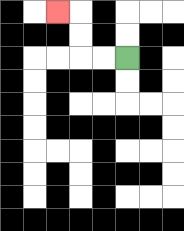{'start': '[5, 2]', 'end': '[2, 0]', 'path_directions': 'L,L,U,U,L', 'path_coordinates': '[[5, 2], [4, 2], [3, 2], [3, 1], [3, 0], [2, 0]]'}